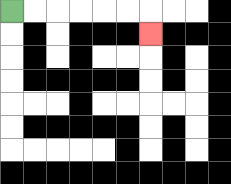{'start': '[0, 0]', 'end': '[6, 1]', 'path_directions': 'R,R,R,R,R,R,D', 'path_coordinates': '[[0, 0], [1, 0], [2, 0], [3, 0], [4, 0], [5, 0], [6, 0], [6, 1]]'}